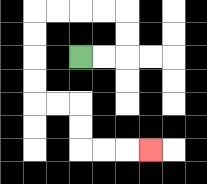{'start': '[3, 2]', 'end': '[6, 6]', 'path_directions': 'R,R,U,U,L,L,L,L,D,D,D,D,R,R,D,D,R,R,R', 'path_coordinates': '[[3, 2], [4, 2], [5, 2], [5, 1], [5, 0], [4, 0], [3, 0], [2, 0], [1, 0], [1, 1], [1, 2], [1, 3], [1, 4], [2, 4], [3, 4], [3, 5], [3, 6], [4, 6], [5, 6], [6, 6]]'}